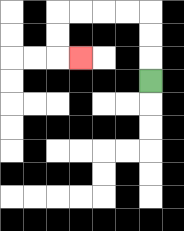{'start': '[6, 3]', 'end': '[3, 2]', 'path_directions': 'U,U,U,L,L,L,L,D,D,R', 'path_coordinates': '[[6, 3], [6, 2], [6, 1], [6, 0], [5, 0], [4, 0], [3, 0], [2, 0], [2, 1], [2, 2], [3, 2]]'}